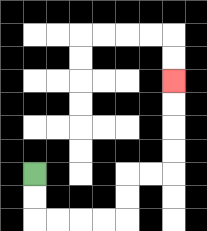{'start': '[1, 7]', 'end': '[7, 3]', 'path_directions': 'D,D,R,R,R,R,U,U,R,R,U,U,U,U', 'path_coordinates': '[[1, 7], [1, 8], [1, 9], [2, 9], [3, 9], [4, 9], [5, 9], [5, 8], [5, 7], [6, 7], [7, 7], [7, 6], [7, 5], [7, 4], [7, 3]]'}